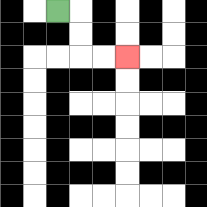{'start': '[2, 0]', 'end': '[5, 2]', 'path_directions': 'R,D,D,R,R', 'path_coordinates': '[[2, 0], [3, 0], [3, 1], [3, 2], [4, 2], [5, 2]]'}